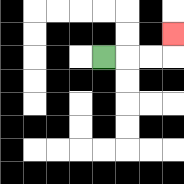{'start': '[4, 2]', 'end': '[7, 1]', 'path_directions': 'R,R,R,U', 'path_coordinates': '[[4, 2], [5, 2], [6, 2], [7, 2], [7, 1]]'}